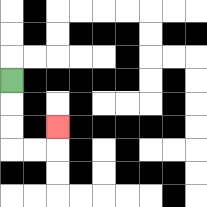{'start': '[0, 3]', 'end': '[2, 5]', 'path_directions': 'D,D,D,R,R,U', 'path_coordinates': '[[0, 3], [0, 4], [0, 5], [0, 6], [1, 6], [2, 6], [2, 5]]'}